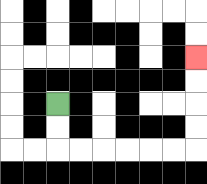{'start': '[2, 4]', 'end': '[8, 2]', 'path_directions': 'D,D,R,R,R,R,R,R,U,U,U,U', 'path_coordinates': '[[2, 4], [2, 5], [2, 6], [3, 6], [4, 6], [5, 6], [6, 6], [7, 6], [8, 6], [8, 5], [8, 4], [8, 3], [8, 2]]'}